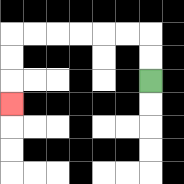{'start': '[6, 3]', 'end': '[0, 4]', 'path_directions': 'U,U,L,L,L,L,L,L,D,D,D', 'path_coordinates': '[[6, 3], [6, 2], [6, 1], [5, 1], [4, 1], [3, 1], [2, 1], [1, 1], [0, 1], [0, 2], [0, 3], [0, 4]]'}